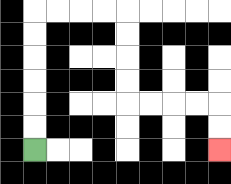{'start': '[1, 6]', 'end': '[9, 6]', 'path_directions': 'U,U,U,U,U,U,R,R,R,R,D,D,D,D,R,R,R,R,D,D', 'path_coordinates': '[[1, 6], [1, 5], [1, 4], [1, 3], [1, 2], [1, 1], [1, 0], [2, 0], [3, 0], [4, 0], [5, 0], [5, 1], [5, 2], [5, 3], [5, 4], [6, 4], [7, 4], [8, 4], [9, 4], [9, 5], [9, 6]]'}